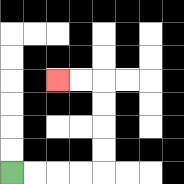{'start': '[0, 7]', 'end': '[2, 3]', 'path_directions': 'R,R,R,R,U,U,U,U,L,L', 'path_coordinates': '[[0, 7], [1, 7], [2, 7], [3, 7], [4, 7], [4, 6], [4, 5], [4, 4], [4, 3], [3, 3], [2, 3]]'}